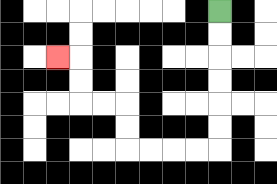{'start': '[9, 0]', 'end': '[2, 2]', 'path_directions': 'D,D,D,D,D,D,L,L,L,L,U,U,L,L,U,U,L', 'path_coordinates': '[[9, 0], [9, 1], [9, 2], [9, 3], [9, 4], [9, 5], [9, 6], [8, 6], [7, 6], [6, 6], [5, 6], [5, 5], [5, 4], [4, 4], [3, 4], [3, 3], [3, 2], [2, 2]]'}